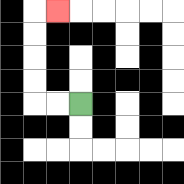{'start': '[3, 4]', 'end': '[2, 0]', 'path_directions': 'L,L,U,U,U,U,R', 'path_coordinates': '[[3, 4], [2, 4], [1, 4], [1, 3], [1, 2], [1, 1], [1, 0], [2, 0]]'}